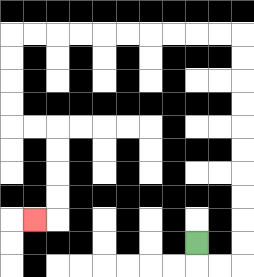{'start': '[8, 10]', 'end': '[1, 9]', 'path_directions': 'D,R,R,U,U,U,U,U,U,U,U,U,U,L,L,L,L,L,L,L,L,L,L,D,D,D,D,R,R,D,D,D,D,L', 'path_coordinates': '[[8, 10], [8, 11], [9, 11], [10, 11], [10, 10], [10, 9], [10, 8], [10, 7], [10, 6], [10, 5], [10, 4], [10, 3], [10, 2], [10, 1], [9, 1], [8, 1], [7, 1], [6, 1], [5, 1], [4, 1], [3, 1], [2, 1], [1, 1], [0, 1], [0, 2], [0, 3], [0, 4], [0, 5], [1, 5], [2, 5], [2, 6], [2, 7], [2, 8], [2, 9], [1, 9]]'}